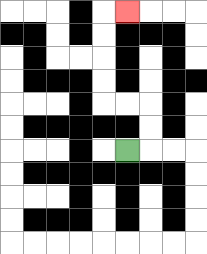{'start': '[5, 6]', 'end': '[5, 0]', 'path_directions': 'R,U,U,L,L,U,U,U,U,R', 'path_coordinates': '[[5, 6], [6, 6], [6, 5], [6, 4], [5, 4], [4, 4], [4, 3], [4, 2], [4, 1], [4, 0], [5, 0]]'}